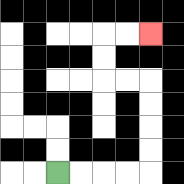{'start': '[2, 7]', 'end': '[6, 1]', 'path_directions': 'R,R,R,R,U,U,U,U,L,L,U,U,R,R', 'path_coordinates': '[[2, 7], [3, 7], [4, 7], [5, 7], [6, 7], [6, 6], [6, 5], [6, 4], [6, 3], [5, 3], [4, 3], [4, 2], [4, 1], [5, 1], [6, 1]]'}